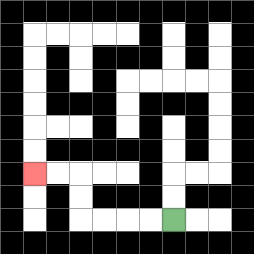{'start': '[7, 9]', 'end': '[1, 7]', 'path_directions': 'L,L,L,L,U,U,L,L', 'path_coordinates': '[[7, 9], [6, 9], [5, 9], [4, 9], [3, 9], [3, 8], [3, 7], [2, 7], [1, 7]]'}